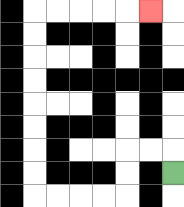{'start': '[7, 7]', 'end': '[6, 0]', 'path_directions': 'U,L,L,D,D,L,L,L,L,U,U,U,U,U,U,U,U,R,R,R,R,R', 'path_coordinates': '[[7, 7], [7, 6], [6, 6], [5, 6], [5, 7], [5, 8], [4, 8], [3, 8], [2, 8], [1, 8], [1, 7], [1, 6], [1, 5], [1, 4], [1, 3], [1, 2], [1, 1], [1, 0], [2, 0], [3, 0], [4, 0], [5, 0], [6, 0]]'}